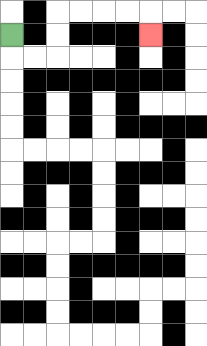{'start': '[0, 1]', 'end': '[6, 1]', 'path_directions': 'D,R,R,U,U,R,R,R,R,D', 'path_coordinates': '[[0, 1], [0, 2], [1, 2], [2, 2], [2, 1], [2, 0], [3, 0], [4, 0], [5, 0], [6, 0], [6, 1]]'}